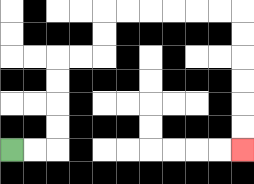{'start': '[0, 6]', 'end': '[10, 6]', 'path_directions': 'R,R,U,U,U,U,R,R,U,U,R,R,R,R,R,R,D,D,D,D,D,D', 'path_coordinates': '[[0, 6], [1, 6], [2, 6], [2, 5], [2, 4], [2, 3], [2, 2], [3, 2], [4, 2], [4, 1], [4, 0], [5, 0], [6, 0], [7, 0], [8, 0], [9, 0], [10, 0], [10, 1], [10, 2], [10, 3], [10, 4], [10, 5], [10, 6]]'}